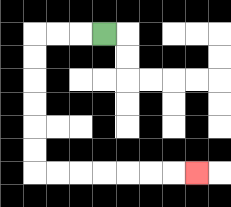{'start': '[4, 1]', 'end': '[8, 7]', 'path_directions': 'L,L,L,D,D,D,D,D,D,R,R,R,R,R,R,R', 'path_coordinates': '[[4, 1], [3, 1], [2, 1], [1, 1], [1, 2], [1, 3], [1, 4], [1, 5], [1, 6], [1, 7], [2, 7], [3, 7], [4, 7], [5, 7], [6, 7], [7, 7], [8, 7]]'}